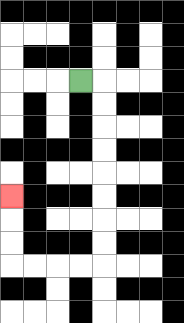{'start': '[3, 3]', 'end': '[0, 8]', 'path_directions': 'R,D,D,D,D,D,D,D,D,L,L,L,L,U,U,U', 'path_coordinates': '[[3, 3], [4, 3], [4, 4], [4, 5], [4, 6], [4, 7], [4, 8], [4, 9], [4, 10], [4, 11], [3, 11], [2, 11], [1, 11], [0, 11], [0, 10], [0, 9], [0, 8]]'}